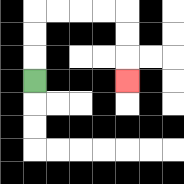{'start': '[1, 3]', 'end': '[5, 3]', 'path_directions': 'U,U,U,R,R,R,R,D,D,D', 'path_coordinates': '[[1, 3], [1, 2], [1, 1], [1, 0], [2, 0], [3, 0], [4, 0], [5, 0], [5, 1], [5, 2], [5, 3]]'}